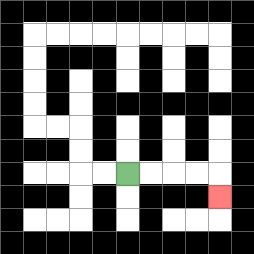{'start': '[5, 7]', 'end': '[9, 8]', 'path_directions': 'R,R,R,R,D', 'path_coordinates': '[[5, 7], [6, 7], [7, 7], [8, 7], [9, 7], [9, 8]]'}